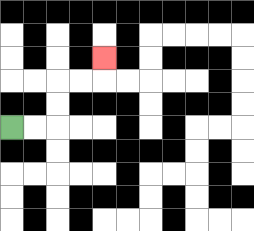{'start': '[0, 5]', 'end': '[4, 2]', 'path_directions': 'R,R,U,U,R,R,U', 'path_coordinates': '[[0, 5], [1, 5], [2, 5], [2, 4], [2, 3], [3, 3], [4, 3], [4, 2]]'}